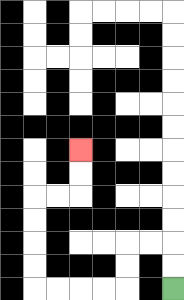{'start': '[7, 12]', 'end': '[3, 6]', 'path_directions': 'U,U,L,L,D,D,L,L,L,L,U,U,U,U,R,R,U,U', 'path_coordinates': '[[7, 12], [7, 11], [7, 10], [6, 10], [5, 10], [5, 11], [5, 12], [4, 12], [3, 12], [2, 12], [1, 12], [1, 11], [1, 10], [1, 9], [1, 8], [2, 8], [3, 8], [3, 7], [3, 6]]'}